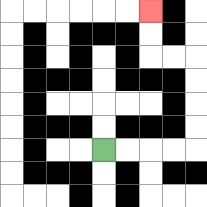{'start': '[4, 6]', 'end': '[6, 0]', 'path_directions': 'R,R,R,R,U,U,U,U,L,L,U,U', 'path_coordinates': '[[4, 6], [5, 6], [6, 6], [7, 6], [8, 6], [8, 5], [8, 4], [8, 3], [8, 2], [7, 2], [6, 2], [6, 1], [6, 0]]'}